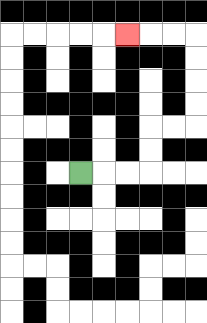{'start': '[3, 7]', 'end': '[5, 1]', 'path_directions': 'R,R,R,U,U,R,R,U,U,U,U,L,L,L', 'path_coordinates': '[[3, 7], [4, 7], [5, 7], [6, 7], [6, 6], [6, 5], [7, 5], [8, 5], [8, 4], [8, 3], [8, 2], [8, 1], [7, 1], [6, 1], [5, 1]]'}